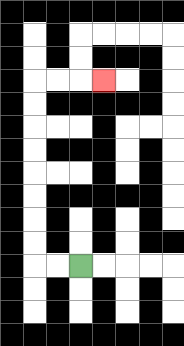{'start': '[3, 11]', 'end': '[4, 3]', 'path_directions': 'L,L,U,U,U,U,U,U,U,U,R,R,R', 'path_coordinates': '[[3, 11], [2, 11], [1, 11], [1, 10], [1, 9], [1, 8], [1, 7], [1, 6], [1, 5], [1, 4], [1, 3], [2, 3], [3, 3], [4, 3]]'}